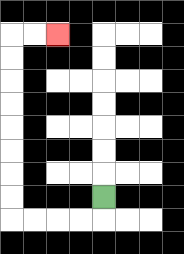{'start': '[4, 8]', 'end': '[2, 1]', 'path_directions': 'D,L,L,L,L,U,U,U,U,U,U,U,U,R,R', 'path_coordinates': '[[4, 8], [4, 9], [3, 9], [2, 9], [1, 9], [0, 9], [0, 8], [0, 7], [0, 6], [0, 5], [0, 4], [0, 3], [0, 2], [0, 1], [1, 1], [2, 1]]'}